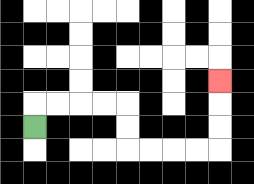{'start': '[1, 5]', 'end': '[9, 3]', 'path_directions': 'U,R,R,R,R,D,D,R,R,R,R,U,U,U', 'path_coordinates': '[[1, 5], [1, 4], [2, 4], [3, 4], [4, 4], [5, 4], [5, 5], [5, 6], [6, 6], [7, 6], [8, 6], [9, 6], [9, 5], [9, 4], [9, 3]]'}